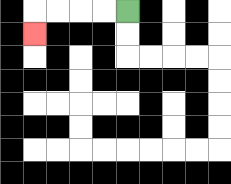{'start': '[5, 0]', 'end': '[1, 1]', 'path_directions': 'L,L,L,L,D', 'path_coordinates': '[[5, 0], [4, 0], [3, 0], [2, 0], [1, 0], [1, 1]]'}